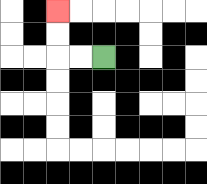{'start': '[4, 2]', 'end': '[2, 0]', 'path_directions': 'L,L,U,U', 'path_coordinates': '[[4, 2], [3, 2], [2, 2], [2, 1], [2, 0]]'}